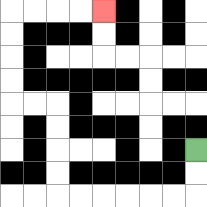{'start': '[8, 6]', 'end': '[4, 0]', 'path_directions': 'D,D,L,L,L,L,L,L,U,U,U,U,L,L,U,U,U,U,R,R,R,R', 'path_coordinates': '[[8, 6], [8, 7], [8, 8], [7, 8], [6, 8], [5, 8], [4, 8], [3, 8], [2, 8], [2, 7], [2, 6], [2, 5], [2, 4], [1, 4], [0, 4], [0, 3], [0, 2], [0, 1], [0, 0], [1, 0], [2, 0], [3, 0], [4, 0]]'}